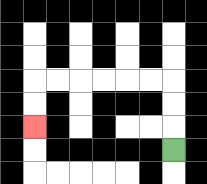{'start': '[7, 6]', 'end': '[1, 5]', 'path_directions': 'U,U,U,L,L,L,L,L,L,D,D', 'path_coordinates': '[[7, 6], [7, 5], [7, 4], [7, 3], [6, 3], [5, 3], [4, 3], [3, 3], [2, 3], [1, 3], [1, 4], [1, 5]]'}